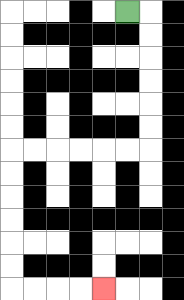{'start': '[5, 0]', 'end': '[4, 12]', 'path_directions': 'R,D,D,D,D,D,D,L,L,L,L,L,L,D,D,D,D,D,D,R,R,R,R', 'path_coordinates': '[[5, 0], [6, 0], [6, 1], [6, 2], [6, 3], [6, 4], [6, 5], [6, 6], [5, 6], [4, 6], [3, 6], [2, 6], [1, 6], [0, 6], [0, 7], [0, 8], [0, 9], [0, 10], [0, 11], [0, 12], [1, 12], [2, 12], [3, 12], [4, 12]]'}